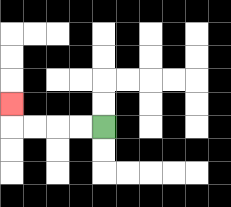{'start': '[4, 5]', 'end': '[0, 4]', 'path_directions': 'L,L,L,L,U', 'path_coordinates': '[[4, 5], [3, 5], [2, 5], [1, 5], [0, 5], [0, 4]]'}